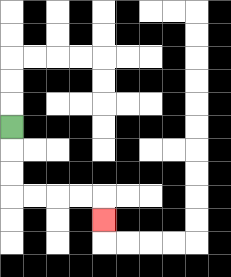{'start': '[0, 5]', 'end': '[4, 9]', 'path_directions': 'D,D,D,R,R,R,R,D', 'path_coordinates': '[[0, 5], [0, 6], [0, 7], [0, 8], [1, 8], [2, 8], [3, 8], [4, 8], [4, 9]]'}